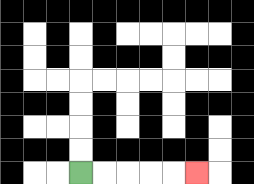{'start': '[3, 7]', 'end': '[8, 7]', 'path_directions': 'R,R,R,R,R', 'path_coordinates': '[[3, 7], [4, 7], [5, 7], [6, 7], [7, 7], [8, 7]]'}